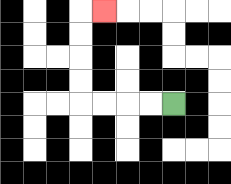{'start': '[7, 4]', 'end': '[4, 0]', 'path_directions': 'L,L,L,L,U,U,U,U,R', 'path_coordinates': '[[7, 4], [6, 4], [5, 4], [4, 4], [3, 4], [3, 3], [3, 2], [3, 1], [3, 0], [4, 0]]'}